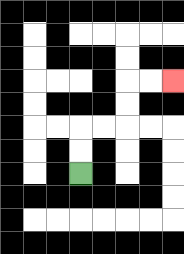{'start': '[3, 7]', 'end': '[7, 3]', 'path_directions': 'U,U,R,R,U,U,R,R', 'path_coordinates': '[[3, 7], [3, 6], [3, 5], [4, 5], [5, 5], [5, 4], [5, 3], [6, 3], [7, 3]]'}